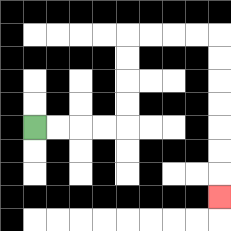{'start': '[1, 5]', 'end': '[9, 8]', 'path_directions': 'R,R,R,R,U,U,U,U,R,R,R,R,D,D,D,D,D,D,D', 'path_coordinates': '[[1, 5], [2, 5], [3, 5], [4, 5], [5, 5], [5, 4], [5, 3], [5, 2], [5, 1], [6, 1], [7, 1], [8, 1], [9, 1], [9, 2], [9, 3], [9, 4], [9, 5], [9, 6], [9, 7], [9, 8]]'}